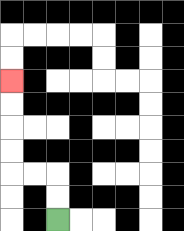{'start': '[2, 9]', 'end': '[0, 3]', 'path_directions': 'U,U,L,L,U,U,U,U', 'path_coordinates': '[[2, 9], [2, 8], [2, 7], [1, 7], [0, 7], [0, 6], [0, 5], [0, 4], [0, 3]]'}